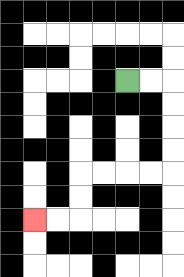{'start': '[5, 3]', 'end': '[1, 9]', 'path_directions': 'R,R,D,D,D,D,L,L,L,L,D,D,L,L', 'path_coordinates': '[[5, 3], [6, 3], [7, 3], [7, 4], [7, 5], [7, 6], [7, 7], [6, 7], [5, 7], [4, 7], [3, 7], [3, 8], [3, 9], [2, 9], [1, 9]]'}